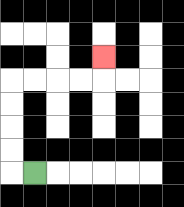{'start': '[1, 7]', 'end': '[4, 2]', 'path_directions': 'L,U,U,U,U,R,R,R,R,U', 'path_coordinates': '[[1, 7], [0, 7], [0, 6], [0, 5], [0, 4], [0, 3], [1, 3], [2, 3], [3, 3], [4, 3], [4, 2]]'}